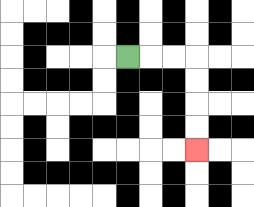{'start': '[5, 2]', 'end': '[8, 6]', 'path_directions': 'R,R,R,D,D,D,D', 'path_coordinates': '[[5, 2], [6, 2], [7, 2], [8, 2], [8, 3], [8, 4], [8, 5], [8, 6]]'}